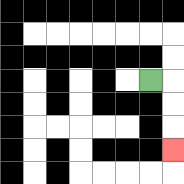{'start': '[6, 3]', 'end': '[7, 6]', 'path_directions': 'R,D,D,D', 'path_coordinates': '[[6, 3], [7, 3], [7, 4], [7, 5], [7, 6]]'}